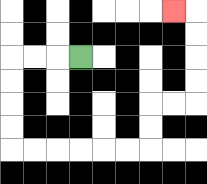{'start': '[3, 2]', 'end': '[7, 0]', 'path_directions': 'L,L,L,D,D,D,D,R,R,R,R,R,R,U,U,R,R,U,U,U,U,L', 'path_coordinates': '[[3, 2], [2, 2], [1, 2], [0, 2], [0, 3], [0, 4], [0, 5], [0, 6], [1, 6], [2, 6], [3, 6], [4, 6], [5, 6], [6, 6], [6, 5], [6, 4], [7, 4], [8, 4], [8, 3], [8, 2], [8, 1], [8, 0], [7, 0]]'}